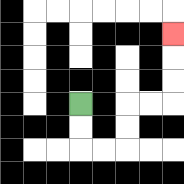{'start': '[3, 4]', 'end': '[7, 1]', 'path_directions': 'D,D,R,R,U,U,R,R,U,U,U', 'path_coordinates': '[[3, 4], [3, 5], [3, 6], [4, 6], [5, 6], [5, 5], [5, 4], [6, 4], [7, 4], [7, 3], [7, 2], [7, 1]]'}